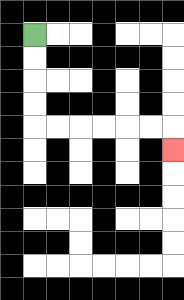{'start': '[1, 1]', 'end': '[7, 6]', 'path_directions': 'D,D,D,D,R,R,R,R,R,R,D', 'path_coordinates': '[[1, 1], [1, 2], [1, 3], [1, 4], [1, 5], [2, 5], [3, 5], [4, 5], [5, 5], [6, 5], [7, 5], [7, 6]]'}